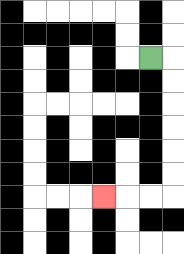{'start': '[6, 2]', 'end': '[4, 8]', 'path_directions': 'R,D,D,D,D,D,D,L,L,L', 'path_coordinates': '[[6, 2], [7, 2], [7, 3], [7, 4], [7, 5], [7, 6], [7, 7], [7, 8], [6, 8], [5, 8], [4, 8]]'}